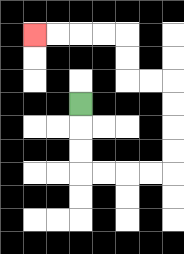{'start': '[3, 4]', 'end': '[1, 1]', 'path_directions': 'D,D,D,R,R,R,R,U,U,U,U,L,L,U,U,L,L,L,L', 'path_coordinates': '[[3, 4], [3, 5], [3, 6], [3, 7], [4, 7], [5, 7], [6, 7], [7, 7], [7, 6], [7, 5], [7, 4], [7, 3], [6, 3], [5, 3], [5, 2], [5, 1], [4, 1], [3, 1], [2, 1], [1, 1]]'}